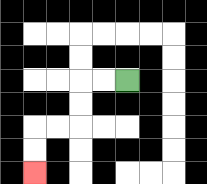{'start': '[5, 3]', 'end': '[1, 7]', 'path_directions': 'L,L,D,D,L,L,D,D', 'path_coordinates': '[[5, 3], [4, 3], [3, 3], [3, 4], [3, 5], [2, 5], [1, 5], [1, 6], [1, 7]]'}